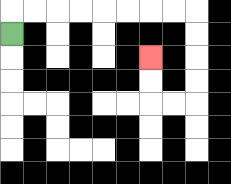{'start': '[0, 1]', 'end': '[6, 2]', 'path_directions': 'U,R,R,R,R,R,R,R,R,D,D,D,D,L,L,U,U', 'path_coordinates': '[[0, 1], [0, 0], [1, 0], [2, 0], [3, 0], [4, 0], [5, 0], [6, 0], [7, 0], [8, 0], [8, 1], [8, 2], [8, 3], [8, 4], [7, 4], [6, 4], [6, 3], [6, 2]]'}